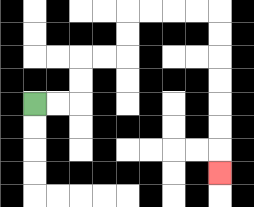{'start': '[1, 4]', 'end': '[9, 7]', 'path_directions': 'R,R,U,U,R,R,U,U,R,R,R,R,D,D,D,D,D,D,D', 'path_coordinates': '[[1, 4], [2, 4], [3, 4], [3, 3], [3, 2], [4, 2], [5, 2], [5, 1], [5, 0], [6, 0], [7, 0], [8, 0], [9, 0], [9, 1], [9, 2], [9, 3], [9, 4], [9, 5], [9, 6], [9, 7]]'}